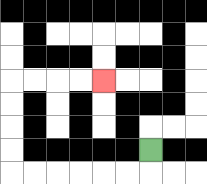{'start': '[6, 6]', 'end': '[4, 3]', 'path_directions': 'D,L,L,L,L,L,L,U,U,U,U,R,R,R,R', 'path_coordinates': '[[6, 6], [6, 7], [5, 7], [4, 7], [3, 7], [2, 7], [1, 7], [0, 7], [0, 6], [0, 5], [0, 4], [0, 3], [1, 3], [2, 3], [3, 3], [4, 3]]'}